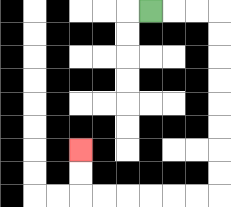{'start': '[6, 0]', 'end': '[3, 6]', 'path_directions': 'R,R,R,D,D,D,D,D,D,D,D,L,L,L,L,L,L,U,U', 'path_coordinates': '[[6, 0], [7, 0], [8, 0], [9, 0], [9, 1], [9, 2], [9, 3], [9, 4], [9, 5], [9, 6], [9, 7], [9, 8], [8, 8], [7, 8], [6, 8], [5, 8], [4, 8], [3, 8], [3, 7], [3, 6]]'}